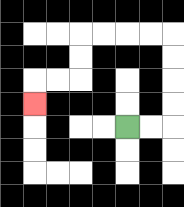{'start': '[5, 5]', 'end': '[1, 4]', 'path_directions': 'R,R,U,U,U,U,L,L,L,L,D,D,L,L,D', 'path_coordinates': '[[5, 5], [6, 5], [7, 5], [7, 4], [7, 3], [7, 2], [7, 1], [6, 1], [5, 1], [4, 1], [3, 1], [3, 2], [3, 3], [2, 3], [1, 3], [1, 4]]'}